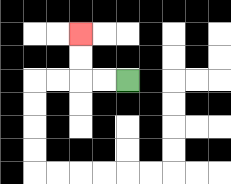{'start': '[5, 3]', 'end': '[3, 1]', 'path_directions': 'L,L,U,U', 'path_coordinates': '[[5, 3], [4, 3], [3, 3], [3, 2], [3, 1]]'}